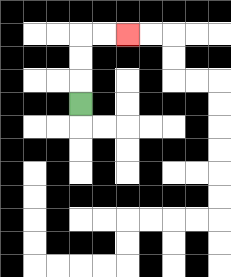{'start': '[3, 4]', 'end': '[5, 1]', 'path_directions': 'U,U,U,R,R', 'path_coordinates': '[[3, 4], [3, 3], [3, 2], [3, 1], [4, 1], [5, 1]]'}